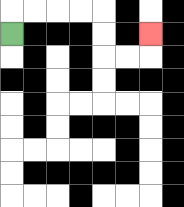{'start': '[0, 1]', 'end': '[6, 1]', 'path_directions': 'U,R,R,R,R,D,D,R,R,U', 'path_coordinates': '[[0, 1], [0, 0], [1, 0], [2, 0], [3, 0], [4, 0], [4, 1], [4, 2], [5, 2], [6, 2], [6, 1]]'}